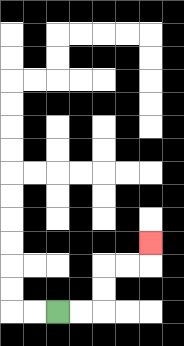{'start': '[2, 13]', 'end': '[6, 10]', 'path_directions': 'R,R,U,U,R,R,U', 'path_coordinates': '[[2, 13], [3, 13], [4, 13], [4, 12], [4, 11], [5, 11], [6, 11], [6, 10]]'}